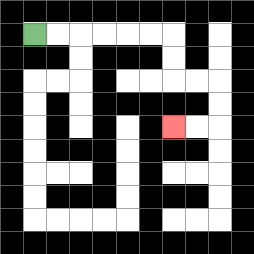{'start': '[1, 1]', 'end': '[7, 5]', 'path_directions': 'R,R,R,R,R,R,D,D,R,R,D,D,L,L', 'path_coordinates': '[[1, 1], [2, 1], [3, 1], [4, 1], [5, 1], [6, 1], [7, 1], [7, 2], [7, 3], [8, 3], [9, 3], [9, 4], [9, 5], [8, 5], [7, 5]]'}